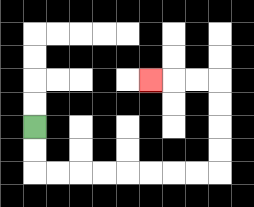{'start': '[1, 5]', 'end': '[6, 3]', 'path_directions': 'D,D,R,R,R,R,R,R,R,R,U,U,U,U,L,L,L', 'path_coordinates': '[[1, 5], [1, 6], [1, 7], [2, 7], [3, 7], [4, 7], [5, 7], [6, 7], [7, 7], [8, 7], [9, 7], [9, 6], [9, 5], [9, 4], [9, 3], [8, 3], [7, 3], [6, 3]]'}